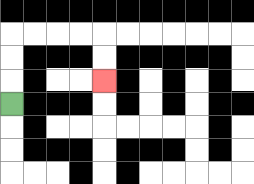{'start': '[0, 4]', 'end': '[4, 3]', 'path_directions': 'U,U,U,R,R,R,R,D,D', 'path_coordinates': '[[0, 4], [0, 3], [0, 2], [0, 1], [1, 1], [2, 1], [3, 1], [4, 1], [4, 2], [4, 3]]'}